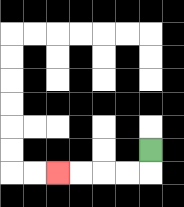{'start': '[6, 6]', 'end': '[2, 7]', 'path_directions': 'D,L,L,L,L', 'path_coordinates': '[[6, 6], [6, 7], [5, 7], [4, 7], [3, 7], [2, 7]]'}